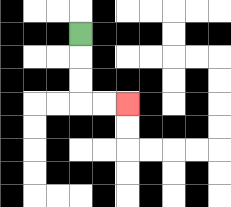{'start': '[3, 1]', 'end': '[5, 4]', 'path_directions': 'D,D,D,R,R', 'path_coordinates': '[[3, 1], [3, 2], [3, 3], [3, 4], [4, 4], [5, 4]]'}